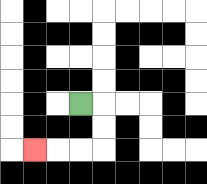{'start': '[3, 4]', 'end': '[1, 6]', 'path_directions': 'R,D,D,L,L,L', 'path_coordinates': '[[3, 4], [4, 4], [4, 5], [4, 6], [3, 6], [2, 6], [1, 6]]'}